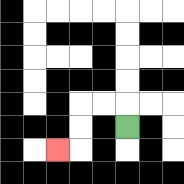{'start': '[5, 5]', 'end': '[2, 6]', 'path_directions': 'U,L,L,D,D,L', 'path_coordinates': '[[5, 5], [5, 4], [4, 4], [3, 4], [3, 5], [3, 6], [2, 6]]'}